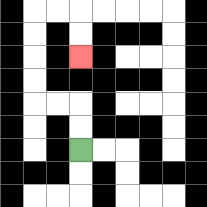{'start': '[3, 6]', 'end': '[3, 2]', 'path_directions': 'U,U,L,L,U,U,U,U,R,R,D,D', 'path_coordinates': '[[3, 6], [3, 5], [3, 4], [2, 4], [1, 4], [1, 3], [1, 2], [1, 1], [1, 0], [2, 0], [3, 0], [3, 1], [3, 2]]'}